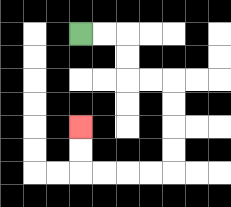{'start': '[3, 1]', 'end': '[3, 5]', 'path_directions': 'R,R,D,D,R,R,D,D,D,D,L,L,L,L,U,U', 'path_coordinates': '[[3, 1], [4, 1], [5, 1], [5, 2], [5, 3], [6, 3], [7, 3], [7, 4], [7, 5], [7, 6], [7, 7], [6, 7], [5, 7], [4, 7], [3, 7], [3, 6], [3, 5]]'}